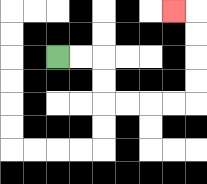{'start': '[2, 2]', 'end': '[7, 0]', 'path_directions': 'R,R,D,D,R,R,R,R,U,U,U,U,L', 'path_coordinates': '[[2, 2], [3, 2], [4, 2], [4, 3], [4, 4], [5, 4], [6, 4], [7, 4], [8, 4], [8, 3], [8, 2], [8, 1], [8, 0], [7, 0]]'}